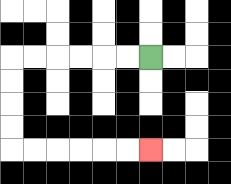{'start': '[6, 2]', 'end': '[6, 6]', 'path_directions': 'L,L,L,L,L,L,D,D,D,D,R,R,R,R,R,R', 'path_coordinates': '[[6, 2], [5, 2], [4, 2], [3, 2], [2, 2], [1, 2], [0, 2], [0, 3], [0, 4], [0, 5], [0, 6], [1, 6], [2, 6], [3, 6], [4, 6], [5, 6], [6, 6]]'}